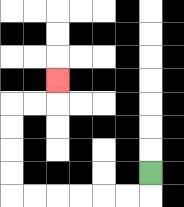{'start': '[6, 7]', 'end': '[2, 3]', 'path_directions': 'D,L,L,L,L,L,L,U,U,U,U,R,R,U', 'path_coordinates': '[[6, 7], [6, 8], [5, 8], [4, 8], [3, 8], [2, 8], [1, 8], [0, 8], [0, 7], [0, 6], [0, 5], [0, 4], [1, 4], [2, 4], [2, 3]]'}